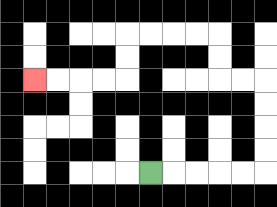{'start': '[6, 7]', 'end': '[1, 3]', 'path_directions': 'R,R,R,R,R,U,U,U,U,L,L,U,U,L,L,L,L,D,D,L,L,L,L', 'path_coordinates': '[[6, 7], [7, 7], [8, 7], [9, 7], [10, 7], [11, 7], [11, 6], [11, 5], [11, 4], [11, 3], [10, 3], [9, 3], [9, 2], [9, 1], [8, 1], [7, 1], [6, 1], [5, 1], [5, 2], [5, 3], [4, 3], [3, 3], [2, 3], [1, 3]]'}